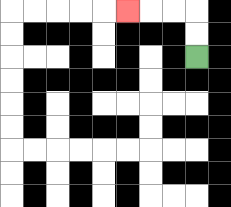{'start': '[8, 2]', 'end': '[5, 0]', 'path_directions': 'U,U,L,L,L', 'path_coordinates': '[[8, 2], [8, 1], [8, 0], [7, 0], [6, 0], [5, 0]]'}